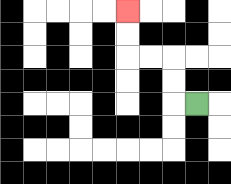{'start': '[8, 4]', 'end': '[5, 0]', 'path_directions': 'L,U,U,L,L,U,U', 'path_coordinates': '[[8, 4], [7, 4], [7, 3], [7, 2], [6, 2], [5, 2], [5, 1], [5, 0]]'}